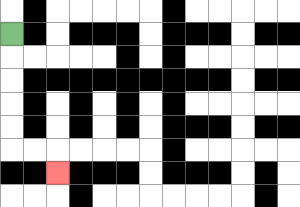{'start': '[0, 1]', 'end': '[2, 7]', 'path_directions': 'D,D,D,D,D,R,R,D', 'path_coordinates': '[[0, 1], [0, 2], [0, 3], [0, 4], [0, 5], [0, 6], [1, 6], [2, 6], [2, 7]]'}